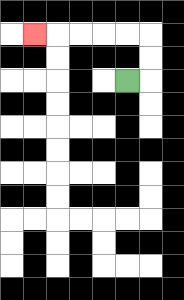{'start': '[5, 3]', 'end': '[1, 1]', 'path_directions': 'R,U,U,L,L,L,L,L', 'path_coordinates': '[[5, 3], [6, 3], [6, 2], [6, 1], [5, 1], [4, 1], [3, 1], [2, 1], [1, 1]]'}